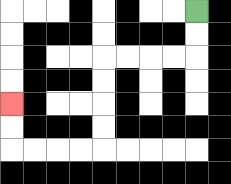{'start': '[8, 0]', 'end': '[0, 4]', 'path_directions': 'D,D,L,L,L,L,D,D,D,D,L,L,L,L,U,U', 'path_coordinates': '[[8, 0], [8, 1], [8, 2], [7, 2], [6, 2], [5, 2], [4, 2], [4, 3], [4, 4], [4, 5], [4, 6], [3, 6], [2, 6], [1, 6], [0, 6], [0, 5], [0, 4]]'}